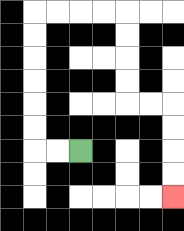{'start': '[3, 6]', 'end': '[7, 8]', 'path_directions': 'L,L,U,U,U,U,U,U,R,R,R,R,D,D,D,D,R,R,D,D,D,D', 'path_coordinates': '[[3, 6], [2, 6], [1, 6], [1, 5], [1, 4], [1, 3], [1, 2], [1, 1], [1, 0], [2, 0], [3, 0], [4, 0], [5, 0], [5, 1], [5, 2], [5, 3], [5, 4], [6, 4], [7, 4], [7, 5], [7, 6], [7, 7], [7, 8]]'}